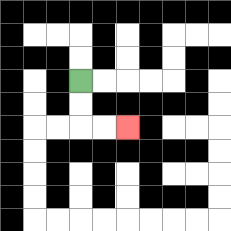{'start': '[3, 3]', 'end': '[5, 5]', 'path_directions': 'D,D,R,R', 'path_coordinates': '[[3, 3], [3, 4], [3, 5], [4, 5], [5, 5]]'}